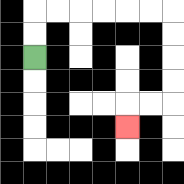{'start': '[1, 2]', 'end': '[5, 5]', 'path_directions': 'U,U,R,R,R,R,R,R,D,D,D,D,L,L,D', 'path_coordinates': '[[1, 2], [1, 1], [1, 0], [2, 0], [3, 0], [4, 0], [5, 0], [6, 0], [7, 0], [7, 1], [7, 2], [7, 3], [7, 4], [6, 4], [5, 4], [5, 5]]'}